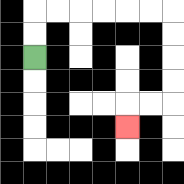{'start': '[1, 2]', 'end': '[5, 5]', 'path_directions': 'U,U,R,R,R,R,R,R,D,D,D,D,L,L,D', 'path_coordinates': '[[1, 2], [1, 1], [1, 0], [2, 0], [3, 0], [4, 0], [5, 0], [6, 0], [7, 0], [7, 1], [7, 2], [7, 3], [7, 4], [6, 4], [5, 4], [5, 5]]'}